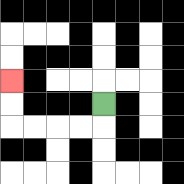{'start': '[4, 4]', 'end': '[0, 3]', 'path_directions': 'D,L,L,L,L,U,U', 'path_coordinates': '[[4, 4], [4, 5], [3, 5], [2, 5], [1, 5], [0, 5], [0, 4], [0, 3]]'}